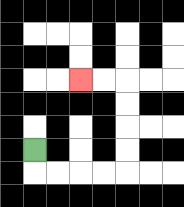{'start': '[1, 6]', 'end': '[3, 3]', 'path_directions': 'D,R,R,R,R,U,U,U,U,L,L', 'path_coordinates': '[[1, 6], [1, 7], [2, 7], [3, 7], [4, 7], [5, 7], [5, 6], [5, 5], [5, 4], [5, 3], [4, 3], [3, 3]]'}